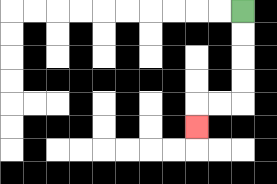{'start': '[10, 0]', 'end': '[8, 5]', 'path_directions': 'D,D,D,D,L,L,D', 'path_coordinates': '[[10, 0], [10, 1], [10, 2], [10, 3], [10, 4], [9, 4], [8, 4], [8, 5]]'}